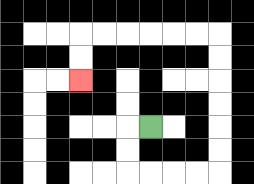{'start': '[6, 5]', 'end': '[3, 3]', 'path_directions': 'L,D,D,R,R,R,R,U,U,U,U,U,U,L,L,L,L,L,L,D,D', 'path_coordinates': '[[6, 5], [5, 5], [5, 6], [5, 7], [6, 7], [7, 7], [8, 7], [9, 7], [9, 6], [9, 5], [9, 4], [9, 3], [9, 2], [9, 1], [8, 1], [7, 1], [6, 1], [5, 1], [4, 1], [3, 1], [3, 2], [3, 3]]'}